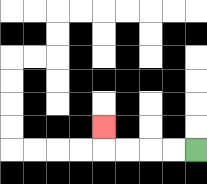{'start': '[8, 6]', 'end': '[4, 5]', 'path_directions': 'L,L,L,L,U', 'path_coordinates': '[[8, 6], [7, 6], [6, 6], [5, 6], [4, 6], [4, 5]]'}